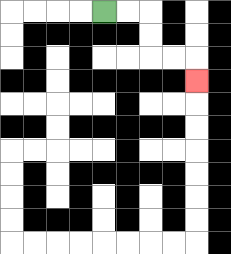{'start': '[4, 0]', 'end': '[8, 3]', 'path_directions': 'R,R,D,D,R,R,D', 'path_coordinates': '[[4, 0], [5, 0], [6, 0], [6, 1], [6, 2], [7, 2], [8, 2], [8, 3]]'}